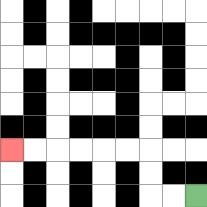{'start': '[8, 8]', 'end': '[0, 6]', 'path_directions': 'L,L,U,U,L,L,L,L,L,L', 'path_coordinates': '[[8, 8], [7, 8], [6, 8], [6, 7], [6, 6], [5, 6], [4, 6], [3, 6], [2, 6], [1, 6], [0, 6]]'}